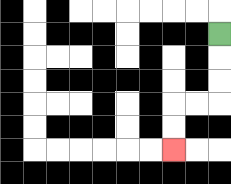{'start': '[9, 1]', 'end': '[7, 6]', 'path_directions': 'D,D,D,L,L,D,D', 'path_coordinates': '[[9, 1], [9, 2], [9, 3], [9, 4], [8, 4], [7, 4], [7, 5], [7, 6]]'}